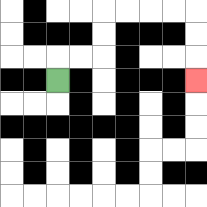{'start': '[2, 3]', 'end': '[8, 3]', 'path_directions': 'U,R,R,U,U,R,R,R,R,D,D,D', 'path_coordinates': '[[2, 3], [2, 2], [3, 2], [4, 2], [4, 1], [4, 0], [5, 0], [6, 0], [7, 0], [8, 0], [8, 1], [8, 2], [8, 3]]'}